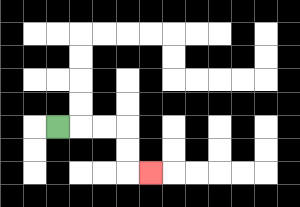{'start': '[2, 5]', 'end': '[6, 7]', 'path_directions': 'R,R,R,D,D,R', 'path_coordinates': '[[2, 5], [3, 5], [4, 5], [5, 5], [5, 6], [5, 7], [6, 7]]'}